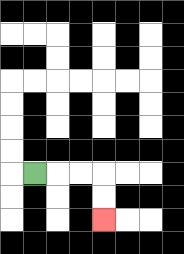{'start': '[1, 7]', 'end': '[4, 9]', 'path_directions': 'R,R,R,D,D', 'path_coordinates': '[[1, 7], [2, 7], [3, 7], [4, 7], [4, 8], [4, 9]]'}